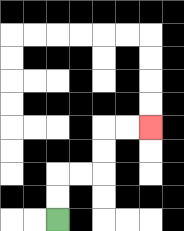{'start': '[2, 9]', 'end': '[6, 5]', 'path_directions': 'U,U,R,R,U,U,R,R', 'path_coordinates': '[[2, 9], [2, 8], [2, 7], [3, 7], [4, 7], [4, 6], [4, 5], [5, 5], [6, 5]]'}